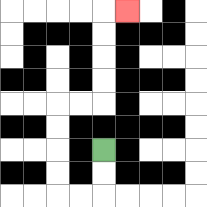{'start': '[4, 6]', 'end': '[5, 0]', 'path_directions': 'D,D,L,L,U,U,U,U,R,R,U,U,U,U,R', 'path_coordinates': '[[4, 6], [4, 7], [4, 8], [3, 8], [2, 8], [2, 7], [2, 6], [2, 5], [2, 4], [3, 4], [4, 4], [4, 3], [4, 2], [4, 1], [4, 0], [5, 0]]'}